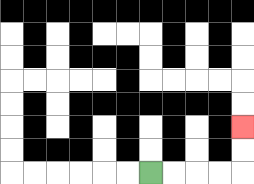{'start': '[6, 7]', 'end': '[10, 5]', 'path_directions': 'R,R,R,R,U,U', 'path_coordinates': '[[6, 7], [7, 7], [8, 7], [9, 7], [10, 7], [10, 6], [10, 5]]'}